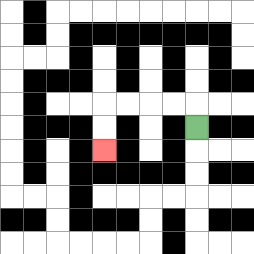{'start': '[8, 5]', 'end': '[4, 6]', 'path_directions': 'U,L,L,L,L,D,D', 'path_coordinates': '[[8, 5], [8, 4], [7, 4], [6, 4], [5, 4], [4, 4], [4, 5], [4, 6]]'}